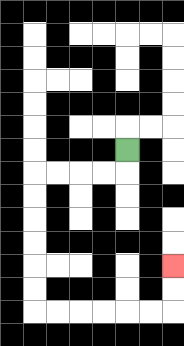{'start': '[5, 6]', 'end': '[7, 11]', 'path_directions': 'D,L,L,L,L,D,D,D,D,D,D,R,R,R,R,R,R,U,U', 'path_coordinates': '[[5, 6], [5, 7], [4, 7], [3, 7], [2, 7], [1, 7], [1, 8], [1, 9], [1, 10], [1, 11], [1, 12], [1, 13], [2, 13], [3, 13], [4, 13], [5, 13], [6, 13], [7, 13], [7, 12], [7, 11]]'}